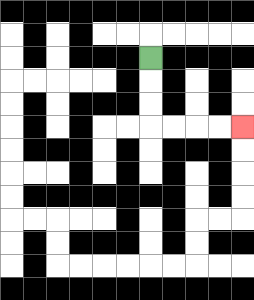{'start': '[6, 2]', 'end': '[10, 5]', 'path_directions': 'D,D,D,R,R,R,R', 'path_coordinates': '[[6, 2], [6, 3], [6, 4], [6, 5], [7, 5], [8, 5], [9, 5], [10, 5]]'}